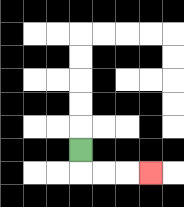{'start': '[3, 6]', 'end': '[6, 7]', 'path_directions': 'D,R,R,R', 'path_coordinates': '[[3, 6], [3, 7], [4, 7], [5, 7], [6, 7]]'}